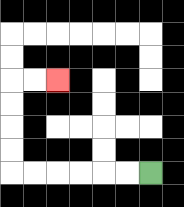{'start': '[6, 7]', 'end': '[2, 3]', 'path_directions': 'L,L,L,L,L,L,U,U,U,U,R,R', 'path_coordinates': '[[6, 7], [5, 7], [4, 7], [3, 7], [2, 7], [1, 7], [0, 7], [0, 6], [0, 5], [0, 4], [0, 3], [1, 3], [2, 3]]'}